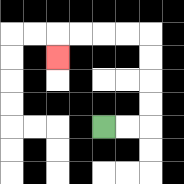{'start': '[4, 5]', 'end': '[2, 2]', 'path_directions': 'R,R,U,U,U,U,L,L,L,L,D', 'path_coordinates': '[[4, 5], [5, 5], [6, 5], [6, 4], [6, 3], [6, 2], [6, 1], [5, 1], [4, 1], [3, 1], [2, 1], [2, 2]]'}